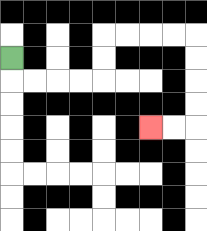{'start': '[0, 2]', 'end': '[6, 5]', 'path_directions': 'D,R,R,R,R,U,U,R,R,R,R,D,D,D,D,L,L', 'path_coordinates': '[[0, 2], [0, 3], [1, 3], [2, 3], [3, 3], [4, 3], [4, 2], [4, 1], [5, 1], [6, 1], [7, 1], [8, 1], [8, 2], [8, 3], [8, 4], [8, 5], [7, 5], [6, 5]]'}